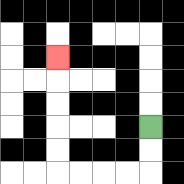{'start': '[6, 5]', 'end': '[2, 2]', 'path_directions': 'D,D,L,L,L,L,U,U,U,U,U', 'path_coordinates': '[[6, 5], [6, 6], [6, 7], [5, 7], [4, 7], [3, 7], [2, 7], [2, 6], [2, 5], [2, 4], [2, 3], [2, 2]]'}